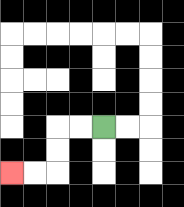{'start': '[4, 5]', 'end': '[0, 7]', 'path_directions': 'L,L,D,D,L,L', 'path_coordinates': '[[4, 5], [3, 5], [2, 5], [2, 6], [2, 7], [1, 7], [0, 7]]'}